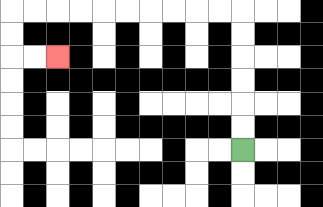{'start': '[10, 6]', 'end': '[2, 2]', 'path_directions': 'U,U,U,U,U,U,L,L,L,L,L,L,L,L,L,L,D,D,R,R', 'path_coordinates': '[[10, 6], [10, 5], [10, 4], [10, 3], [10, 2], [10, 1], [10, 0], [9, 0], [8, 0], [7, 0], [6, 0], [5, 0], [4, 0], [3, 0], [2, 0], [1, 0], [0, 0], [0, 1], [0, 2], [1, 2], [2, 2]]'}